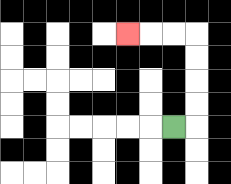{'start': '[7, 5]', 'end': '[5, 1]', 'path_directions': 'R,U,U,U,U,L,L,L', 'path_coordinates': '[[7, 5], [8, 5], [8, 4], [8, 3], [8, 2], [8, 1], [7, 1], [6, 1], [5, 1]]'}